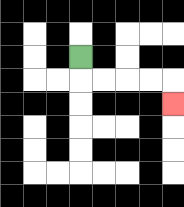{'start': '[3, 2]', 'end': '[7, 4]', 'path_directions': 'D,R,R,R,R,D', 'path_coordinates': '[[3, 2], [3, 3], [4, 3], [5, 3], [6, 3], [7, 3], [7, 4]]'}